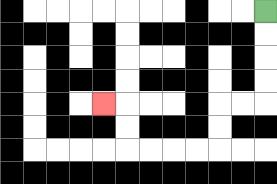{'start': '[11, 0]', 'end': '[4, 4]', 'path_directions': 'D,D,D,D,L,L,D,D,L,L,L,L,U,U,L', 'path_coordinates': '[[11, 0], [11, 1], [11, 2], [11, 3], [11, 4], [10, 4], [9, 4], [9, 5], [9, 6], [8, 6], [7, 6], [6, 6], [5, 6], [5, 5], [5, 4], [4, 4]]'}